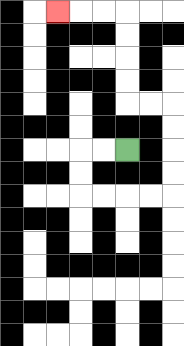{'start': '[5, 6]', 'end': '[2, 0]', 'path_directions': 'L,L,D,D,R,R,R,R,U,U,U,U,L,L,U,U,U,U,L,L,L', 'path_coordinates': '[[5, 6], [4, 6], [3, 6], [3, 7], [3, 8], [4, 8], [5, 8], [6, 8], [7, 8], [7, 7], [7, 6], [7, 5], [7, 4], [6, 4], [5, 4], [5, 3], [5, 2], [5, 1], [5, 0], [4, 0], [3, 0], [2, 0]]'}